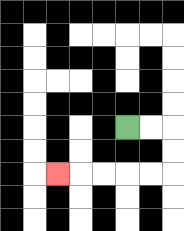{'start': '[5, 5]', 'end': '[2, 7]', 'path_directions': 'R,R,D,D,L,L,L,L,L', 'path_coordinates': '[[5, 5], [6, 5], [7, 5], [7, 6], [7, 7], [6, 7], [5, 7], [4, 7], [3, 7], [2, 7]]'}